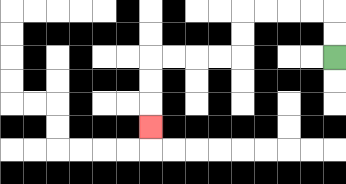{'start': '[14, 2]', 'end': '[6, 5]', 'path_directions': 'U,U,L,L,L,L,D,D,L,L,L,L,D,D,D', 'path_coordinates': '[[14, 2], [14, 1], [14, 0], [13, 0], [12, 0], [11, 0], [10, 0], [10, 1], [10, 2], [9, 2], [8, 2], [7, 2], [6, 2], [6, 3], [6, 4], [6, 5]]'}